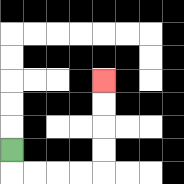{'start': '[0, 6]', 'end': '[4, 3]', 'path_directions': 'D,R,R,R,R,U,U,U,U', 'path_coordinates': '[[0, 6], [0, 7], [1, 7], [2, 7], [3, 7], [4, 7], [4, 6], [4, 5], [4, 4], [4, 3]]'}